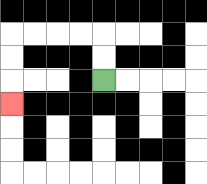{'start': '[4, 3]', 'end': '[0, 4]', 'path_directions': 'U,U,L,L,L,L,D,D,D', 'path_coordinates': '[[4, 3], [4, 2], [4, 1], [3, 1], [2, 1], [1, 1], [0, 1], [0, 2], [0, 3], [0, 4]]'}